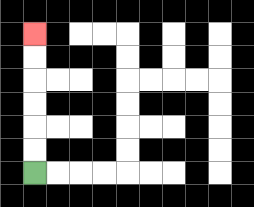{'start': '[1, 7]', 'end': '[1, 1]', 'path_directions': 'U,U,U,U,U,U', 'path_coordinates': '[[1, 7], [1, 6], [1, 5], [1, 4], [1, 3], [1, 2], [1, 1]]'}